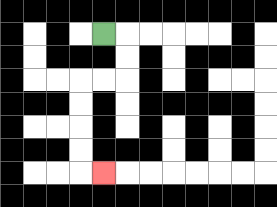{'start': '[4, 1]', 'end': '[4, 7]', 'path_directions': 'R,D,D,L,L,D,D,D,D,R', 'path_coordinates': '[[4, 1], [5, 1], [5, 2], [5, 3], [4, 3], [3, 3], [3, 4], [3, 5], [3, 6], [3, 7], [4, 7]]'}